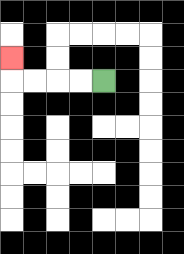{'start': '[4, 3]', 'end': '[0, 2]', 'path_directions': 'L,L,L,L,U', 'path_coordinates': '[[4, 3], [3, 3], [2, 3], [1, 3], [0, 3], [0, 2]]'}